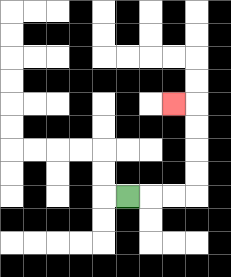{'start': '[5, 8]', 'end': '[7, 4]', 'path_directions': 'R,R,R,U,U,U,U,L', 'path_coordinates': '[[5, 8], [6, 8], [7, 8], [8, 8], [8, 7], [8, 6], [8, 5], [8, 4], [7, 4]]'}